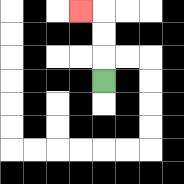{'start': '[4, 3]', 'end': '[3, 0]', 'path_directions': 'U,U,U,L', 'path_coordinates': '[[4, 3], [4, 2], [4, 1], [4, 0], [3, 0]]'}